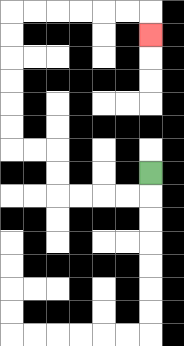{'start': '[6, 7]', 'end': '[6, 1]', 'path_directions': 'D,L,L,L,L,U,U,L,L,U,U,U,U,U,U,R,R,R,R,R,R,D', 'path_coordinates': '[[6, 7], [6, 8], [5, 8], [4, 8], [3, 8], [2, 8], [2, 7], [2, 6], [1, 6], [0, 6], [0, 5], [0, 4], [0, 3], [0, 2], [0, 1], [0, 0], [1, 0], [2, 0], [3, 0], [4, 0], [5, 0], [6, 0], [6, 1]]'}